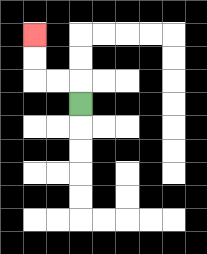{'start': '[3, 4]', 'end': '[1, 1]', 'path_directions': 'U,L,L,U,U', 'path_coordinates': '[[3, 4], [3, 3], [2, 3], [1, 3], [1, 2], [1, 1]]'}